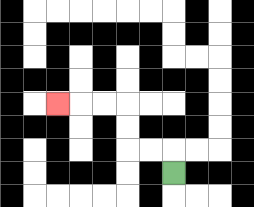{'start': '[7, 7]', 'end': '[2, 4]', 'path_directions': 'U,L,L,U,U,L,L,L', 'path_coordinates': '[[7, 7], [7, 6], [6, 6], [5, 6], [5, 5], [5, 4], [4, 4], [3, 4], [2, 4]]'}